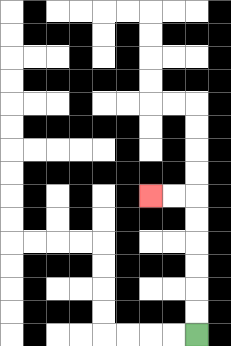{'start': '[8, 14]', 'end': '[6, 8]', 'path_directions': 'U,U,U,U,U,U,L,L', 'path_coordinates': '[[8, 14], [8, 13], [8, 12], [8, 11], [8, 10], [8, 9], [8, 8], [7, 8], [6, 8]]'}